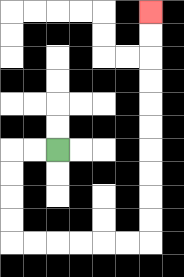{'start': '[2, 6]', 'end': '[6, 0]', 'path_directions': 'L,L,D,D,D,D,R,R,R,R,R,R,U,U,U,U,U,U,U,U,U,U', 'path_coordinates': '[[2, 6], [1, 6], [0, 6], [0, 7], [0, 8], [0, 9], [0, 10], [1, 10], [2, 10], [3, 10], [4, 10], [5, 10], [6, 10], [6, 9], [6, 8], [6, 7], [6, 6], [6, 5], [6, 4], [6, 3], [6, 2], [6, 1], [6, 0]]'}